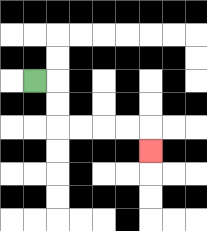{'start': '[1, 3]', 'end': '[6, 6]', 'path_directions': 'R,D,D,R,R,R,R,D', 'path_coordinates': '[[1, 3], [2, 3], [2, 4], [2, 5], [3, 5], [4, 5], [5, 5], [6, 5], [6, 6]]'}